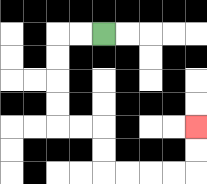{'start': '[4, 1]', 'end': '[8, 5]', 'path_directions': 'L,L,D,D,D,D,R,R,D,D,R,R,R,R,U,U', 'path_coordinates': '[[4, 1], [3, 1], [2, 1], [2, 2], [2, 3], [2, 4], [2, 5], [3, 5], [4, 5], [4, 6], [4, 7], [5, 7], [6, 7], [7, 7], [8, 7], [8, 6], [8, 5]]'}